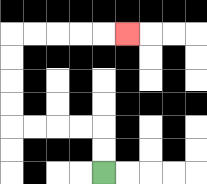{'start': '[4, 7]', 'end': '[5, 1]', 'path_directions': 'U,U,L,L,L,L,U,U,U,U,R,R,R,R,R', 'path_coordinates': '[[4, 7], [4, 6], [4, 5], [3, 5], [2, 5], [1, 5], [0, 5], [0, 4], [0, 3], [0, 2], [0, 1], [1, 1], [2, 1], [3, 1], [4, 1], [5, 1]]'}